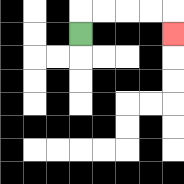{'start': '[3, 1]', 'end': '[7, 1]', 'path_directions': 'U,R,R,R,R,D', 'path_coordinates': '[[3, 1], [3, 0], [4, 0], [5, 0], [6, 0], [7, 0], [7, 1]]'}